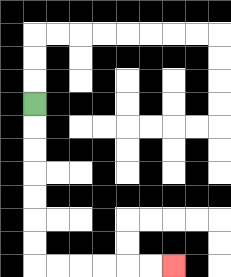{'start': '[1, 4]', 'end': '[7, 11]', 'path_directions': 'D,D,D,D,D,D,D,R,R,R,R,R,R', 'path_coordinates': '[[1, 4], [1, 5], [1, 6], [1, 7], [1, 8], [1, 9], [1, 10], [1, 11], [2, 11], [3, 11], [4, 11], [5, 11], [6, 11], [7, 11]]'}